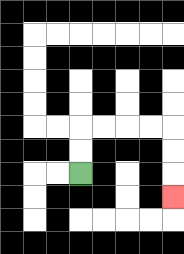{'start': '[3, 7]', 'end': '[7, 8]', 'path_directions': 'U,U,R,R,R,R,D,D,D', 'path_coordinates': '[[3, 7], [3, 6], [3, 5], [4, 5], [5, 5], [6, 5], [7, 5], [7, 6], [7, 7], [7, 8]]'}